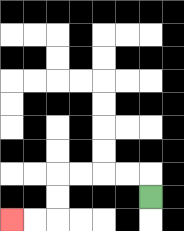{'start': '[6, 8]', 'end': '[0, 9]', 'path_directions': 'U,L,L,L,L,D,D,L,L', 'path_coordinates': '[[6, 8], [6, 7], [5, 7], [4, 7], [3, 7], [2, 7], [2, 8], [2, 9], [1, 9], [0, 9]]'}